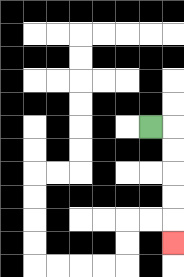{'start': '[6, 5]', 'end': '[7, 10]', 'path_directions': 'R,D,D,D,D,D', 'path_coordinates': '[[6, 5], [7, 5], [7, 6], [7, 7], [7, 8], [7, 9], [7, 10]]'}